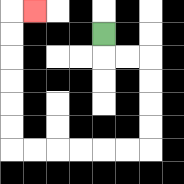{'start': '[4, 1]', 'end': '[1, 0]', 'path_directions': 'D,R,R,D,D,D,D,L,L,L,L,L,L,U,U,U,U,U,U,R', 'path_coordinates': '[[4, 1], [4, 2], [5, 2], [6, 2], [6, 3], [6, 4], [6, 5], [6, 6], [5, 6], [4, 6], [3, 6], [2, 6], [1, 6], [0, 6], [0, 5], [0, 4], [0, 3], [0, 2], [0, 1], [0, 0], [1, 0]]'}